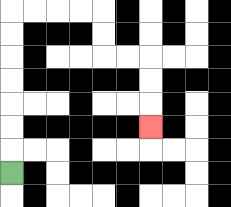{'start': '[0, 7]', 'end': '[6, 5]', 'path_directions': 'U,U,U,U,U,U,U,R,R,R,R,D,D,R,R,D,D,D', 'path_coordinates': '[[0, 7], [0, 6], [0, 5], [0, 4], [0, 3], [0, 2], [0, 1], [0, 0], [1, 0], [2, 0], [3, 0], [4, 0], [4, 1], [4, 2], [5, 2], [6, 2], [6, 3], [6, 4], [6, 5]]'}